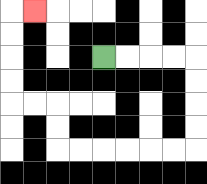{'start': '[4, 2]', 'end': '[1, 0]', 'path_directions': 'R,R,R,R,D,D,D,D,L,L,L,L,L,L,U,U,L,L,U,U,U,U,R', 'path_coordinates': '[[4, 2], [5, 2], [6, 2], [7, 2], [8, 2], [8, 3], [8, 4], [8, 5], [8, 6], [7, 6], [6, 6], [5, 6], [4, 6], [3, 6], [2, 6], [2, 5], [2, 4], [1, 4], [0, 4], [0, 3], [0, 2], [0, 1], [0, 0], [1, 0]]'}